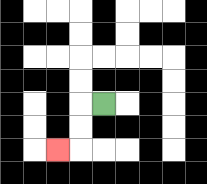{'start': '[4, 4]', 'end': '[2, 6]', 'path_directions': 'L,D,D,L', 'path_coordinates': '[[4, 4], [3, 4], [3, 5], [3, 6], [2, 6]]'}